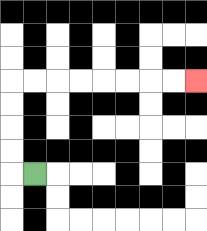{'start': '[1, 7]', 'end': '[8, 3]', 'path_directions': 'L,U,U,U,U,R,R,R,R,R,R,R,R', 'path_coordinates': '[[1, 7], [0, 7], [0, 6], [0, 5], [0, 4], [0, 3], [1, 3], [2, 3], [3, 3], [4, 3], [5, 3], [6, 3], [7, 3], [8, 3]]'}